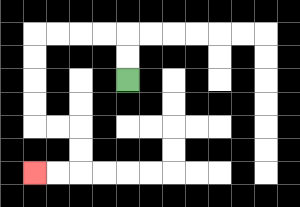{'start': '[5, 3]', 'end': '[1, 7]', 'path_directions': 'U,U,L,L,L,L,D,D,D,D,R,R,D,D,L,L', 'path_coordinates': '[[5, 3], [5, 2], [5, 1], [4, 1], [3, 1], [2, 1], [1, 1], [1, 2], [1, 3], [1, 4], [1, 5], [2, 5], [3, 5], [3, 6], [3, 7], [2, 7], [1, 7]]'}